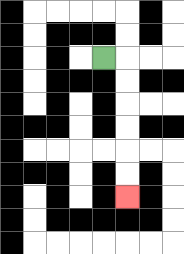{'start': '[4, 2]', 'end': '[5, 8]', 'path_directions': 'R,D,D,D,D,D,D', 'path_coordinates': '[[4, 2], [5, 2], [5, 3], [5, 4], [5, 5], [5, 6], [5, 7], [5, 8]]'}